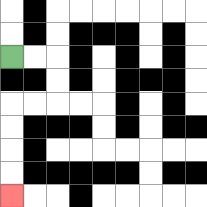{'start': '[0, 2]', 'end': '[0, 8]', 'path_directions': 'R,R,D,D,L,L,D,D,D,D', 'path_coordinates': '[[0, 2], [1, 2], [2, 2], [2, 3], [2, 4], [1, 4], [0, 4], [0, 5], [0, 6], [0, 7], [0, 8]]'}